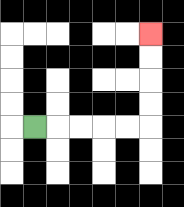{'start': '[1, 5]', 'end': '[6, 1]', 'path_directions': 'R,R,R,R,R,U,U,U,U', 'path_coordinates': '[[1, 5], [2, 5], [3, 5], [4, 5], [5, 5], [6, 5], [6, 4], [6, 3], [6, 2], [6, 1]]'}